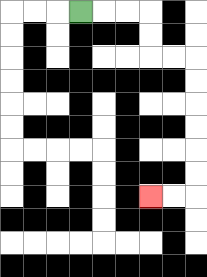{'start': '[3, 0]', 'end': '[6, 8]', 'path_directions': 'R,R,R,D,D,R,R,D,D,D,D,D,D,L,L', 'path_coordinates': '[[3, 0], [4, 0], [5, 0], [6, 0], [6, 1], [6, 2], [7, 2], [8, 2], [8, 3], [8, 4], [8, 5], [8, 6], [8, 7], [8, 8], [7, 8], [6, 8]]'}